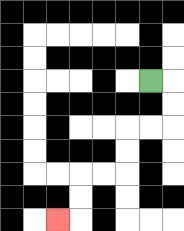{'start': '[6, 3]', 'end': '[2, 9]', 'path_directions': 'R,D,D,L,L,D,D,L,L,D,D,L', 'path_coordinates': '[[6, 3], [7, 3], [7, 4], [7, 5], [6, 5], [5, 5], [5, 6], [5, 7], [4, 7], [3, 7], [3, 8], [3, 9], [2, 9]]'}